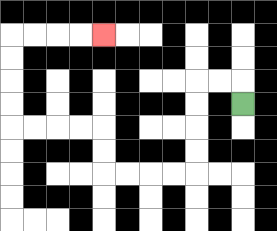{'start': '[10, 4]', 'end': '[4, 1]', 'path_directions': 'U,L,L,D,D,D,D,L,L,L,L,U,U,L,L,L,L,U,U,U,U,R,R,R,R', 'path_coordinates': '[[10, 4], [10, 3], [9, 3], [8, 3], [8, 4], [8, 5], [8, 6], [8, 7], [7, 7], [6, 7], [5, 7], [4, 7], [4, 6], [4, 5], [3, 5], [2, 5], [1, 5], [0, 5], [0, 4], [0, 3], [0, 2], [0, 1], [1, 1], [2, 1], [3, 1], [4, 1]]'}